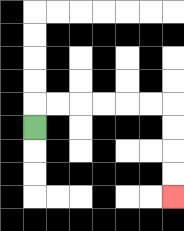{'start': '[1, 5]', 'end': '[7, 8]', 'path_directions': 'U,R,R,R,R,R,R,D,D,D,D', 'path_coordinates': '[[1, 5], [1, 4], [2, 4], [3, 4], [4, 4], [5, 4], [6, 4], [7, 4], [7, 5], [7, 6], [7, 7], [7, 8]]'}